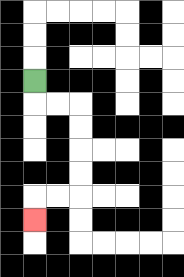{'start': '[1, 3]', 'end': '[1, 9]', 'path_directions': 'D,R,R,D,D,D,D,L,L,D', 'path_coordinates': '[[1, 3], [1, 4], [2, 4], [3, 4], [3, 5], [3, 6], [3, 7], [3, 8], [2, 8], [1, 8], [1, 9]]'}